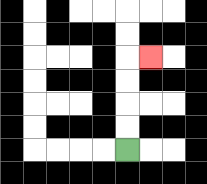{'start': '[5, 6]', 'end': '[6, 2]', 'path_directions': 'U,U,U,U,R', 'path_coordinates': '[[5, 6], [5, 5], [5, 4], [5, 3], [5, 2], [6, 2]]'}